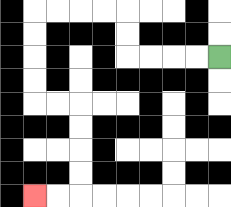{'start': '[9, 2]', 'end': '[1, 8]', 'path_directions': 'L,L,L,L,U,U,L,L,L,L,D,D,D,D,R,R,D,D,D,D,L,L', 'path_coordinates': '[[9, 2], [8, 2], [7, 2], [6, 2], [5, 2], [5, 1], [5, 0], [4, 0], [3, 0], [2, 0], [1, 0], [1, 1], [1, 2], [1, 3], [1, 4], [2, 4], [3, 4], [3, 5], [3, 6], [3, 7], [3, 8], [2, 8], [1, 8]]'}